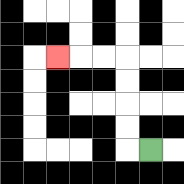{'start': '[6, 6]', 'end': '[2, 2]', 'path_directions': 'L,U,U,U,U,L,L,L', 'path_coordinates': '[[6, 6], [5, 6], [5, 5], [5, 4], [5, 3], [5, 2], [4, 2], [3, 2], [2, 2]]'}